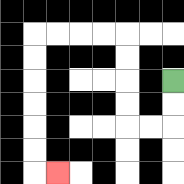{'start': '[7, 3]', 'end': '[2, 7]', 'path_directions': 'D,D,L,L,U,U,U,U,L,L,L,L,D,D,D,D,D,D,R', 'path_coordinates': '[[7, 3], [7, 4], [7, 5], [6, 5], [5, 5], [5, 4], [5, 3], [5, 2], [5, 1], [4, 1], [3, 1], [2, 1], [1, 1], [1, 2], [1, 3], [1, 4], [1, 5], [1, 6], [1, 7], [2, 7]]'}